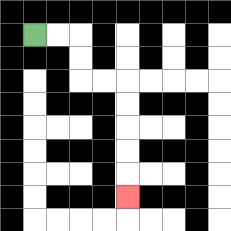{'start': '[1, 1]', 'end': '[5, 8]', 'path_directions': 'R,R,D,D,R,R,D,D,D,D,D', 'path_coordinates': '[[1, 1], [2, 1], [3, 1], [3, 2], [3, 3], [4, 3], [5, 3], [5, 4], [5, 5], [5, 6], [5, 7], [5, 8]]'}